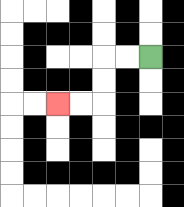{'start': '[6, 2]', 'end': '[2, 4]', 'path_directions': 'L,L,D,D,L,L', 'path_coordinates': '[[6, 2], [5, 2], [4, 2], [4, 3], [4, 4], [3, 4], [2, 4]]'}